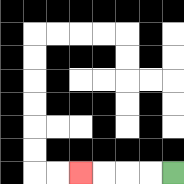{'start': '[7, 7]', 'end': '[3, 7]', 'path_directions': 'L,L,L,L', 'path_coordinates': '[[7, 7], [6, 7], [5, 7], [4, 7], [3, 7]]'}